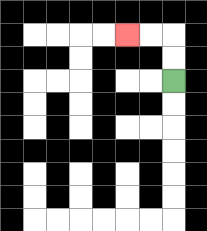{'start': '[7, 3]', 'end': '[5, 1]', 'path_directions': 'U,U,L,L', 'path_coordinates': '[[7, 3], [7, 2], [7, 1], [6, 1], [5, 1]]'}